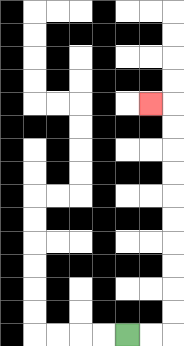{'start': '[5, 14]', 'end': '[6, 4]', 'path_directions': 'R,R,U,U,U,U,U,U,U,U,U,U,L', 'path_coordinates': '[[5, 14], [6, 14], [7, 14], [7, 13], [7, 12], [7, 11], [7, 10], [7, 9], [7, 8], [7, 7], [7, 6], [7, 5], [7, 4], [6, 4]]'}